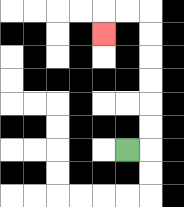{'start': '[5, 6]', 'end': '[4, 1]', 'path_directions': 'R,U,U,U,U,U,U,L,L,D', 'path_coordinates': '[[5, 6], [6, 6], [6, 5], [6, 4], [6, 3], [6, 2], [6, 1], [6, 0], [5, 0], [4, 0], [4, 1]]'}